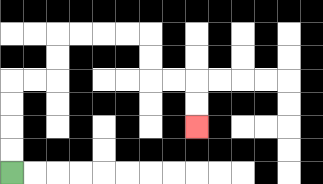{'start': '[0, 7]', 'end': '[8, 5]', 'path_directions': 'U,U,U,U,R,R,U,U,R,R,R,R,D,D,R,R,D,D', 'path_coordinates': '[[0, 7], [0, 6], [0, 5], [0, 4], [0, 3], [1, 3], [2, 3], [2, 2], [2, 1], [3, 1], [4, 1], [5, 1], [6, 1], [6, 2], [6, 3], [7, 3], [8, 3], [8, 4], [8, 5]]'}